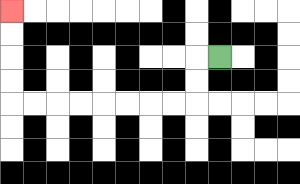{'start': '[9, 2]', 'end': '[0, 0]', 'path_directions': 'L,D,D,L,L,L,L,L,L,L,L,U,U,U,U', 'path_coordinates': '[[9, 2], [8, 2], [8, 3], [8, 4], [7, 4], [6, 4], [5, 4], [4, 4], [3, 4], [2, 4], [1, 4], [0, 4], [0, 3], [0, 2], [0, 1], [0, 0]]'}